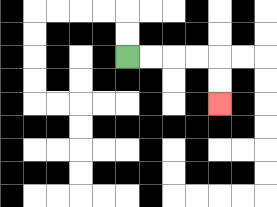{'start': '[5, 2]', 'end': '[9, 4]', 'path_directions': 'R,R,R,R,D,D', 'path_coordinates': '[[5, 2], [6, 2], [7, 2], [8, 2], [9, 2], [9, 3], [9, 4]]'}